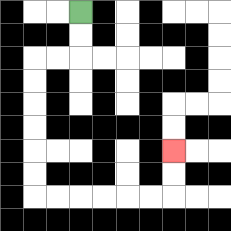{'start': '[3, 0]', 'end': '[7, 6]', 'path_directions': 'D,D,L,L,D,D,D,D,D,D,R,R,R,R,R,R,U,U', 'path_coordinates': '[[3, 0], [3, 1], [3, 2], [2, 2], [1, 2], [1, 3], [1, 4], [1, 5], [1, 6], [1, 7], [1, 8], [2, 8], [3, 8], [4, 8], [5, 8], [6, 8], [7, 8], [7, 7], [7, 6]]'}